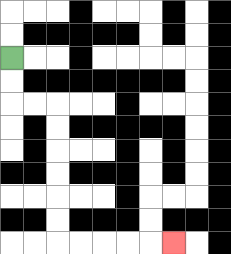{'start': '[0, 2]', 'end': '[7, 10]', 'path_directions': 'D,D,R,R,D,D,D,D,D,D,R,R,R,R,R', 'path_coordinates': '[[0, 2], [0, 3], [0, 4], [1, 4], [2, 4], [2, 5], [2, 6], [2, 7], [2, 8], [2, 9], [2, 10], [3, 10], [4, 10], [5, 10], [6, 10], [7, 10]]'}